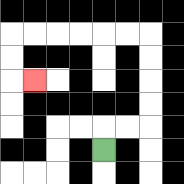{'start': '[4, 6]', 'end': '[1, 3]', 'path_directions': 'U,R,R,U,U,U,U,L,L,L,L,L,L,D,D,R', 'path_coordinates': '[[4, 6], [4, 5], [5, 5], [6, 5], [6, 4], [6, 3], [6, 2], [6, 1], [5, 1], [4, 1], [3, 1], [2, 1], [1, 1], [0, 1], [0, 2], [0, 3], [1, 3]]'}